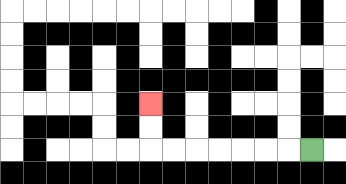{'start': '[13, 6]', 'end': '[6, 4]', 'path_directions': 'L,L,L,L,L,L,L,U,U', 'path_coordinates': '[[13, 6], [12, 6], [11, 6], [10, 6], [9, 6], [8, 6], [7, 6], [6, 6], [6, 5], [6, 4]]'}